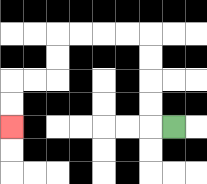{'start': '[7, 5]', 'end': '[0, 5]', 'path_directions': 'L,U,U,U,U,L,L,L,L,D,D,L,L,D,D', 'path_coordinates': '[[7, 5], [6, 5], [6, 4], [6, 3], [6, 2], [6, 1], [5, 1], [4, 1], [3, 1], [2, 1], [2, 2], [2, 3], [1, 3], [0, 3], [0, 4], [0, 5]]'}